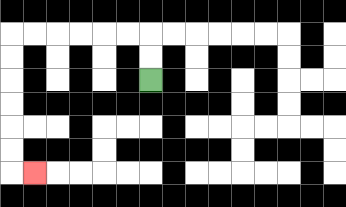{'start': '[6, 3]', 'end': '[1, 7]', 'path_directions': 'U,U,L,L,L,L,L,L,D,D,D,D,D,D,R', 'path_coordinates': '[[6, 3], [6, 2], [6, 1], [5, 1], [4, 1], [3, 1], [2, 1], [1, 1], [0, 1], [0, 2], [0, 3], [0, 4], [0, 5], [0, 6], [0, 7], [1, 7]]'}